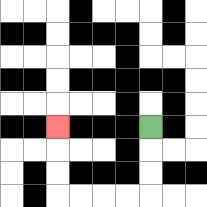{'start': '[6, 5]', 'end': '[2, 5]', 'path_directions': 'D,D,D,L,L,L,L,U,U,U', 'path_coordinates': '[[6, 5], [6, 6], [6, 7], [6, 8], [5, 8], [4, 8], [3, 8], [2, 8], [2, 7], [2, 6], [2, 5]]'}